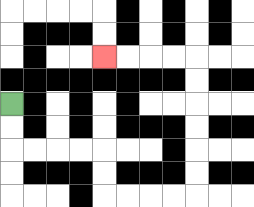{'start': '[0, 4]', 'end': '[4, 2]', 'path_directions': 'D,D,R,R,R,R,D,D,R,R,R,R,U,U,U,U,U,U,L,L,L,L', 'path_coordinates': '[[0, 4], [0, 5], [0, 6], [1, 6], [2, 6], [3, 6], [4, 6], [4, 7], [4, 8], [5, 8], [6, 8], [7, 8], [8, 8], [8, 7], [8, 6], [8, 5], [8, 4], [8, 3], [8, 2], [7, 2], [6, 2], [5, 2], [4, 2]]'}